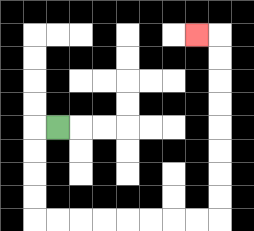{'start': '[2, 5]', 'end': '[8, 1]', 'path_directions': 'L,D,D,D,D,R,R,R,R,R,R,R,R,U,U,U,U,U,U,U,U,L', 'path_coordinates': '[[2, 5], [1, 5], [1, 6], [1, 7], [1, 8], [1, 9], [2, 9], [3, 9], [4, 9], [5, 9], [6, 9], [7, 9], [8, 9], [9, 9], [9, 8], [9, 7], [9, 6], [9, 5], [9, 4], [9, 3], [9, 2], [9, 1], [8, 1]]'}